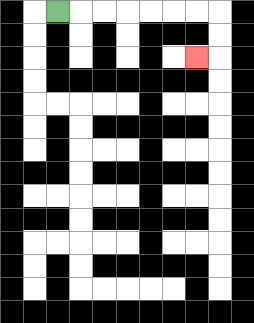{'start': '[2, 0]', 'end': '[8, 2]', 'path_directions': 'R,R,R,R,R,R,R,D,D,L', 'path_coordinates': '[[2, 0], [3, 0], [4, 0], [5, 0], [6, 0], [7, 0], [8, 0], [9, 0], [9, 1], [9, 2], [8, 2]]'}